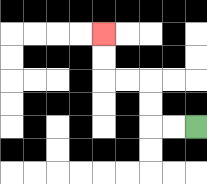{'start': '[8, 5]', 'end': '[4, 1]', 'path_directions': 'L,L,U,U,L,L,U,U', 'path_coordinates': '[[8, 5], [7, 5], [6, 5], [6, 4], [6, 3], [5, 3], [4, 3], [4, 2], [4, 1]]'}